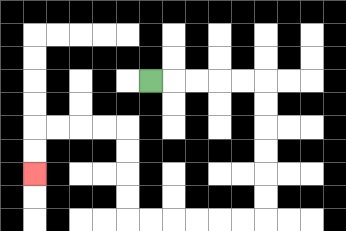{'start': '[6, 3]', 'end': '[1, 7]', 'path_directions': 'R,R,R,R,R,D,D,D,D,D,D,L,L,L,L,L,L,U,U,U,U,L,L,L,L,D,D', 'path_coordinates': '[[6, 3], [7, 3], [8, 3], [9, 3], [10, 3], [11, 3], [11, 4], [11, 5], [11, 6], [11, 7], [11, 8], [11, 9], [10, 9], [9, 9], [8, 9], [7, 9], [6, 9], [5, 9], [5, 8], [5, 7], [5, 6], [5, 5], [4, 5], [3, 5], [2, 5], [1, 5], [1, 6], [1, 7]]'}